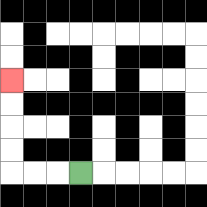{'start': '[3, 7]', 'end': '[0, 3]', 'path_directions': 'L,L,L,U,U,U,U', 'path_coordinates': '[[3, 7], [2, 7], [1, 7], [0, 7], [0, 6], [0, 5], [0, 4], [0, 3]]'}